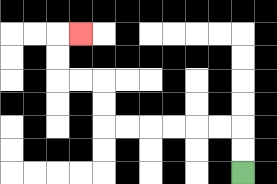{'start': '[10, 7]', 'end': '[3, 1]', 'path_directions': 'U,U,L,L,L,L,L,L,U,U,L,L,U,U,R', 'path_coordinates': '[[10, 7], [10, 6], [10, 5], [9, 5], [8, 5], [7, 5], [6, 5], [5, 5], [4, 5], [4, 4], [4, 3], [3, 3], [2, 3], [2, 2], [2, 1], [3, 1]]'}